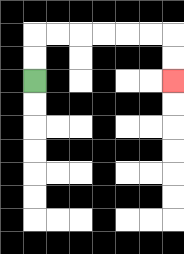{'start': '[1, 3]', 'end': '[7, 3]', 'path_directions': 'U,U,R,R,R,R,R,R,D,D', 'path_coordinates': '[[1, 3], [1, 2], [1, 1], [2, 1], [3, 1], [4, 1], [5, 1], [6, 1], [7, 1], [7, 2], [7, 3]]'}